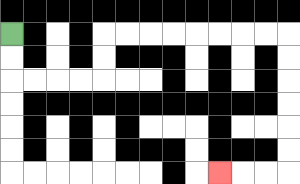{'start': '[0, 1]', 'end': '[9, 7]', 'path_directions': 'D,D,R,R,R,R,U,U,R,R,R,R,R,R,R,R,D,D,D,D,D,D,L,L,L', 'path_coordinates': '[[0, 1], [0, 2], [0, 3], [1, 3], [2, 3], [3, 3], [4, 3], [4, 2], [4, 1], [5, 1], [6, 1], [7, 1], [8, 1], [9, 1], [10, 1], [11, 1], [12, 1], [12, 2], [12, 3], [12, 4], [12, 5], [12, 6], [12, 7], [11, 7], [10, 7], [9, 7]]'}